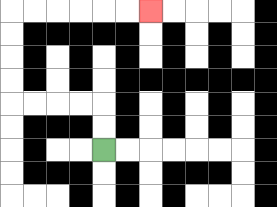{'start': '[4, 6]', 'end': '[6, 0]', 'path_directions': 'U,U,L,L,L,L,U,U,U,U,R,R,R,R,R,R', 'path_coordinates': '[[4, 6], [4, 5], [4, 4], [3, 4], [2, 4], [1, 4], [0, 4], [0, 3], [0, 2], [0, 1], [0, 0], [1, 0], [2, 0], [3, 0], [4, 0], [5, 0], [6, 0]]'}